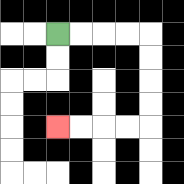{'start': '[2, 1]', 'end': '[2, 5]', 'path_directions': 'R,R,R,R,D,D,D,D,L,L,L,L', 'path_coordinates': '[[2, 1], [3, 1], [4, 1], [5, 1], [6, 1], [6, 2], [6, 3], [6, 4], [6, 5], [5, 5], [4, 5], [3, 5], [2, 5]]'}